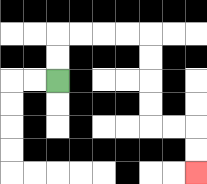{'start': '[2, 3]', 'end': '[8, 7]', 'path_directions': 'U,U,R,R,R,R,D,D,D,D,R,R,D,D', 'path_coordinates': '[[2, 3], [2, 2], [2, 1], [3, 1], [4, 1], [5, 1], [6, 1], [6, 2], [6, 3], [6, 4], [6, 5], [7, 5], [8, 5], [8, 6], [8, 7]]'}